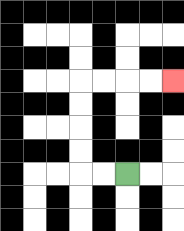{'start': '[5, 7]', 'end': '[7, 3]', 'path_directions': 'L,L,U,U,U,U,R,R,R,R', 'path_coordinates': '[[5, 7], [4, 7], [3, 7], [3, 6], [3, 5], [3, 4], [3, 3], [4, 3], [5, 3], [6, 3], [7, 3]]'}